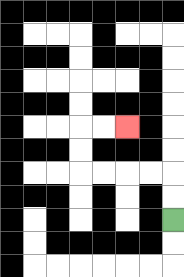{'start': '[7, 9]', 'end': '[5, 5]', 'path_directions': 'U,U,L,L,L,L,U,U,R,R', 'path_coordinates': '[[7, 9], [7, 8], [7, 7], [6, 7], [5, 7], [4, 7], [3, 7], [3, 6], [3, 5], [4, 5], [5, 5]]'}